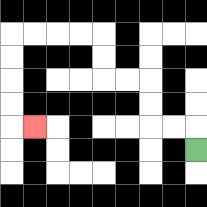{'start': '[8, 6]', 'end': '[1, 5]', 'path_directions': 'U,L,L,U,U,L,L,U,U,L,L,L,L,D,D,D,D,R', 'path_coordinates': '[[8, 6], [8, 5], [7, 5], [6, 5], [6, 4], [6, 3], [5, 3], [4, 3], [4, 2], [4, 1], [3, 1], [2, 1], [1, 1], [0, 1], [0, 2], [0, 3], [0, 4], [0, 5], [1, 5]]'}